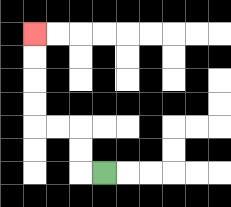{'start': '[4, 7]', 'end': '[1, 1]', 'path_directions': 'L,U,U,L,L,U,U,U,U', 'path_coordinates': '[[4, 7], [3, 7], [3, 6], [3, 5], [2, 5], [1, 5], [1, 4], [1, 3], [1, 2], [1, 1]]'}